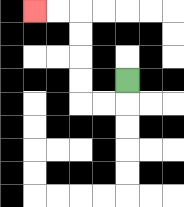{'start': '[5, 3]', 'end': '[1, 0]', 'path_directions': 'D,L,L,U,U,U,U,L,L', 'path_coordinates': '[[5, 3], [5, 4], [4, 4], [3, 4], [3, 3], [3, 2], [3, 1], [3, 0], [2, 0], [1, 0]]'}